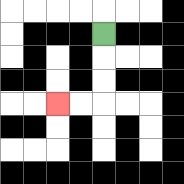{'start': '[4, 1]', 'end': '[2, 4]', 'path_directions': 'D,D,D,L,L', 'path_coordinates': '[[4, 1], [4, 2], [4, 3], [4, 4], [3, 4], [2, 4]]'}